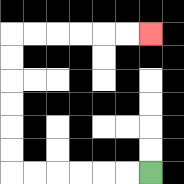{'start': '[6, 7]', 'end': '[6, 1]', 'path_directions': 'L,L,L,L,L,L,U,U,U,U,U,U,R,R,R,R,R,R', 'path_coordinates': '[[6, 7], [5, 7], [4, 7], [3, 7], [2, 7], [1, 7], [0, 7], [0, 6], [0, 5], [0, 4], [0, 3], [0, 2], [0, 1], [1, 1], [2, 1], [3, 1], [4, 1], [5, 1], [6, 1]]'}